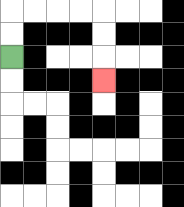{'start': '[0, 2]', 'end': '[4, 3]', 'path_directions': 'U,U,R,R,R,R,D,D,D', 'path_coordinates': '[[0, 2], [0, 1], [0, 0], [1, 0], [2, 0], [3, 0], [4, 0], [4, 1], [4, 2], [4, 3]]'}